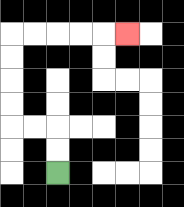{'start': '[2, 7]', 'end': '[5, 1]', 'path_directions': 'U,U,L,L,U,U,U,U,R,R,R,R,R', 'path_coordinates': '[[2, 7], [2, 6], [2, 5], [1, 5], [0, 5], [0, 4], [0, 3], [0, 2], [0, 1], [1, 1], [2, 1], [3, 1], [4, 1], [5, 1]]'}